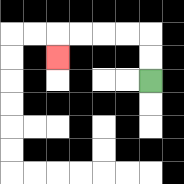{'start': '[6, 3]', 'end': '[2, 2]', 'path_directions': 'U,U,L,L,L,L,D', 'path_coordinates': '[[6, 3], [6, 2], [6, 1], [5, 1], [4, 1], [3, 1], [2, 1], [2, 2]]'}